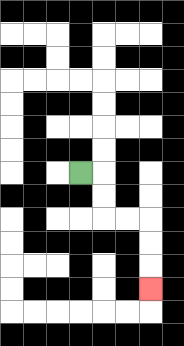{'start': '[3, 7]', 'end': '[6, 12]', 'path_directions': 'R,D,D,R,R,D,D,D', 'path_coordinates': '[[3, 7], [4, 7], [4, 8], [4, 9], [5, 9], [6, 9], [6, 10], [6, 11], [6, 12]]'}